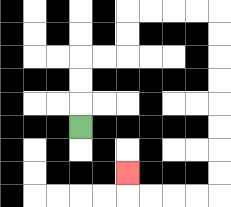{'start': '[3, 5]', 'end': '[5, 7]', 'path_directions': 'U,U,U,R,R,U,U,R,R,R,R,D,D,D,D,D,D,D,D,L,L,L,L,U', 'path_coordinates': '[[3, 5], [3, 4], [3, 3], [3, 2], [4, 2], [5, 2], [5, 1], [5, 0], [6, 0], [7, 0], [8, 0], [9, 0], [9, 1], [9, 2], [9, 3], [9, 4], [9, 5], [9, 6], [9, 7], [9, 8], [8, 8], [7, 8], [6, 8], [5, 8], [5, 7]]'}